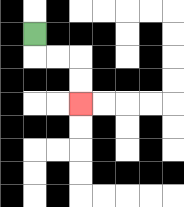{'start': '[1, 1]', 'end': '[3, 4]', 'path_directions': 'D,R,R,D,D', 'path_coordinates': '[[1, 1], [1, 2], [2, 2], [3, 2], [3, 3], [3, 4]]'}